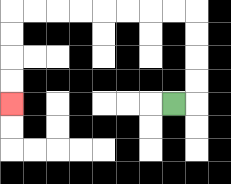{'start': '[7, 4]', 'end': '[0, 4]', 'path_directions': 'R,U,U,U,U,L,L,L,L,L,L,L,L,D,D,D,D', 'path_coordinates': '[[7, 4], [8, 4], [8, 3], [8, 2], [8, 1], [8, 0], [7, 0], [6, 0], [5, 0], [4, 0], [3, 0], [2, 0], [1, 0], [0, 0], [0, 1], [0, 2], [0, 3], [0, 4]]'}